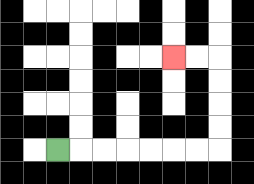{'start': '[2, 6]', 'end': '[7, 2]', 'path_directions': 'R,R,R,R,R,R,R,U,U,U,U,L,L', 'path_coordinates': '[[2, 6], [3, 6], [4, 6], [5, 6], [6, 6], [7, 6], [8, 6], [9, 6], [9, 5], [9, 4], [9, 3], [9, 2], [8, 2], [7, 2]]'}